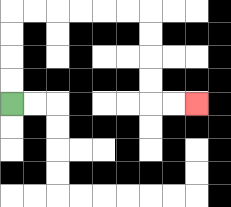{'start': '[0, 4]', 'end': '[8, 4]', 'path_directions': 'U,U,U,U,R,R,R,R,R,R,D,D,D,D,R,R', 'path_coordinates': '[[0, 4], [0, 3], [0, 2], [0, 1], [0, 0], [1, 0], [2, 0], [3, 0], [4, 0], [5, 0], [6, 0], [6, 1], [6, 2], [6, 3], [6, 4], [7, 4], [8, 4]]'}